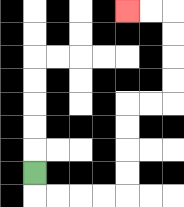{'start': '[1, 7]', 'end': '[5, 0]', 'path_directions': 'D,R,R,R,R,U,U,U,U,R,R,U,U,U,U,L,L', 'path_coordinates': '[[1, 7], [1, 8], [2, 8], [3, 8], [4, 8], [5, 8], [5, 7], [5, 6], [5, 5], [5, 4], [6, 4], [7, 4], [7, 3], [7, 2], [7, 1], [7, 0], [6, 0], [5, 0]]'}